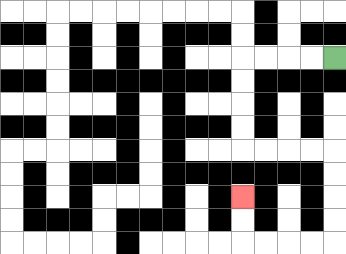{'start': '[14, 2]', 'end': '[10, 8]', 'path_directions': 'L,L,L,L,D,D,D,D,R,R,R,R,D,D,D,D,L,L,L,L,U,U', 'path_coordinates': '[[14, 2], [13, 2], [12, 2], [11, 2], [10, 2], [10, 3], [10, 4], [10, 5], [10, 6], [11, 6], [12, 6], [13, 6], [14, 6], [14, 7], [14, 8], [14, 9], [14, 10], [13, 10], [12, 10], [11, 10], [10, 10], [10, 9], [10, 8]]'}